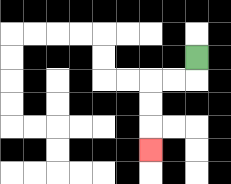{'start': '[8, 2]', 'end': '[6, 6]', 'path_directions': 'D,L,L,D,D,D', 'path_coordinates': '[[8, 2], [8, 3], [7, 3], [6, 3], [6, 4], [6, 5], [6, 6]]'}